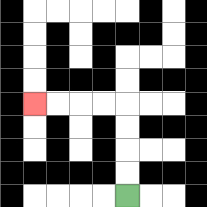{'start': '[5, 8]', 'end': '[1, 4]', 'path_directions': 'U,U,U,U,L,L,L,L', 'path_coordinates': '[[5, 8], [5, 7], [5, 6], [5, 5], [5, 4], [4, 4], [3, 4], [2, 4], [1, 4]]'}